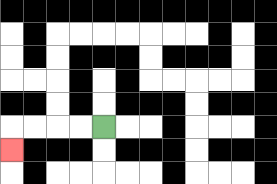{'start': '[4, 5]', 'end': '[0, 6]', 'path_directions': 'L,L,L,L,D', 'path_coordinates': '[[4, 5], [3, 5], [2, 5], [1, 5], [0, 5], [0, 6]]'}